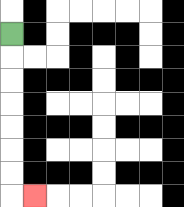{'start': '[0, 1]', 'end': '[1, 8]', 'path_directions': 'D,D,D,D,D,D,D,R', 'path_coordinates': '[[0, 1], [0, 2], [0, 3], [0, 4], [0, 5], [0, 6], [0, 7], [0, 8], [1, 8]]'}